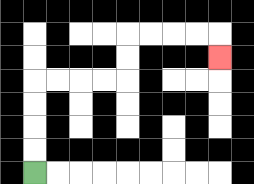{'start': '[1, 7]', 'end': '[9, 2]', 'path_directions': 'U,U,U,U,R,R,R,R,U,U,R,R,R,R,D', 'path_coordinates': '[[1, 7], [1, 6], [1, 5], [1, 4], [1, 3], [2, 3], [3, 3], [4, 3], [5, 3], [5, 2], [5, 1], [6, 1], [7, 1], [8, 1], [9, 1], [9, 2]]'}